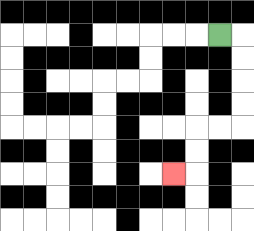{'start': '[9, 1]', 'end': '[7, 7]', 'path_directions': 'R,D,D,D,D,L,L,D,D,L', 'path_coordinates': '[[9, 1], [10, 1], [10, 2], [10, 3], [10, 4], [10, 5], [9, 5], [8, 5], [8, 6], [8, 7], [7, 7]]'}